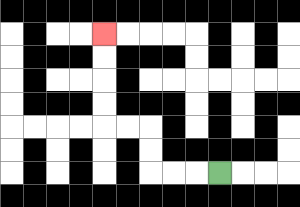{'start': '[9, 7]', 'end': '[4, 1]', 'path_directions': 'L,L,L,U,U,L,L,U,U,U,U', 'path_coordinates': '[[9, 7], [8, 7], [7, 7], [6, 7], [6, 6], [6, 5], [5, 5], [4, 5], [4, 4], [4, 3], [4, 2], [4, 1]]'}